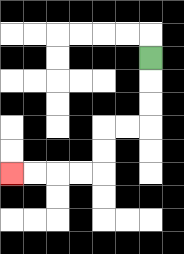{'start': '[6, 2]', 'end': '[0, 7]', 'path_directions': 'D,D,D,L,L,D,D,L,L,L,L', 'path_coordinates': '[[6, 2], [6, 3], [6, 4], [6, 5], [5, 5], [4, 5], [4, 6], [4, 7], [3, 7], [2, 7], [1, 7], [0, 7]]'}